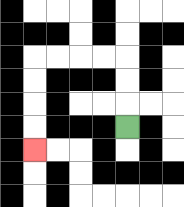{'start': '[5, 5]', 'end': '[1, 6]', 'path_directions': 'U,U,U,L,L,L,L,D,D,D,D', 'path_coordinates': '[[5, 5], [5, 4], [5, 3], [5, 2], [4, 2], [3, 2], [2, 2], [1, 2], [1, 3], [1, 4], [1, 5], [1, 6]]'}